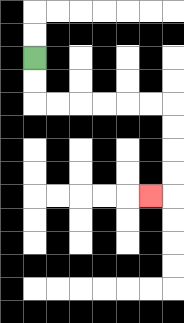{'start': '[1, 2]', 'end': '[6, 8]', 'path_directions': 'D,D,R,R,R,R,R,R,D,D,D,D,L', 'path_coordinates': '[[1, 2], [1, 3], [1, 4], [2, 4], [3, 4], [4, 4], [5, 4], [6, 4], [7, 4], [7, 5], [7, 6], [7, 7], [7, 8], [6, 8]]'}